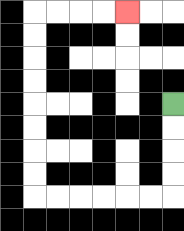{'start': '[7, 4]', 'end': '[5, 0]', 'path_directions': 'D,D,D,D,L,L,L,L,L,L,U,U,U,U,U,U,U,U,R,R,R,R', 'path_coordinates': '[[7, 4], [7, 5], [7, 6], [7, 7], [7, 8], [6, 8], [5, 8], [4, 8], [3, 8], [2, 8], [1, 8], [1, 7], [1, 6], [1, 5], [1, 4], [1, 3], [1, 2], [1, 1], [1, 0], [2, 0], [3, 0], [4, 0], [5, 0]]'}